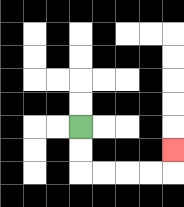{'start': '[3, 5]', 'end': '[7, 6]', 'path_directions': 'D,D,R,R,R,R,U', 'path_coordinates': '[[3, 5], [3, 6], [3, 7], [4, 7], [5, 7], [6, 7], [7, 7], [7, 6]]'}